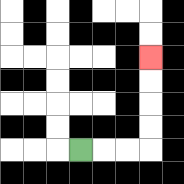{'start': '[3, 6]', 'end': '[6, 2]', 'path_directions': 'R,R,R,U,U,U,U', 'path_coordinates': '[[3, 6], [4, 6], [5, 6], [6, 6], [6, 5], [6, 4], [6, 3], [6, 2]]'}